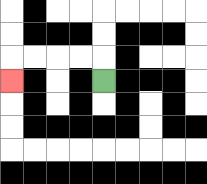{'start': '[4, 3]', 'end': '[0, 3]', 'path_directions': 'U,L,L,L,L,D', 'path_coordinates': '[[4, 3], [4, 2], [3, 2], [2, 2], [1, 2], [0, 2], [0, 3]]'}